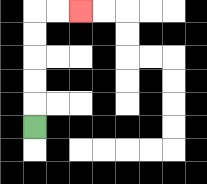{'start': '[1, 5]', 'end': '[3, 0]', 'path_directions': 'U,U,U,U,U,R,R', 'path_coordinates': '[[1, 5], [1, 4], [1, 3], [1, 2], [1, 1], [1, 0], [2, 0], [3, 0]]'}